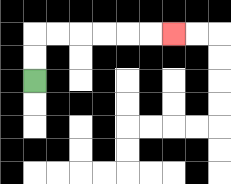{'start': '[1, 3]', 'end': '[7, 1]', 'path_directions': 'U,U,R,R,R,R,R,R', 'path_coordinates': '[[1, 3], [1, 2], [1, 1], [2, 1], [3, 1], [4, 1], [5, 1], [6, 1], [7, 1]]'}